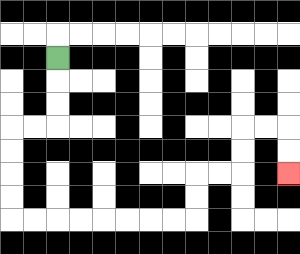{'start': '[2, 2]', 'end': '[12, 7]', 'path_directions': 'D,D,D,L,L,D,D,D,D,R,R,R,R,R,R,R,R,U,U,R,R,U,U,R,R,D,D', 'path_coordinates': '[[2, 2], [2, 3], [2, 4], [2, 5], [1, 5], [0, 5], [0, 6], [0, 7], [0, 8], [0, 9], [1, 9], [2, 9], [3, 9], [4, 9], [5, 9], [6, 9], [7, 9], [8, 9], [8, 8], [8, 7], [9, 7], [10, 7], [10, 6], [10, 5], [11, 5], [12, 5], [12, 6], [12, 7]]'}